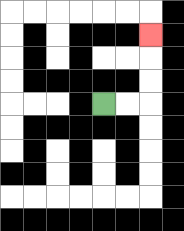{'start': '[4, 4]', 'end': '[6, 1]', 'path_directions': 'R,R,U,U,U', 'path_coordinates': '[[4, 4], [5, 4], [6, 4], [6, 3], [6, 2], [6, 1]]'}